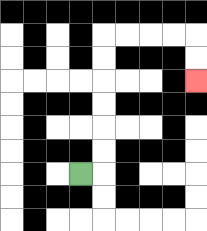{'start': '[3, 7]', 'end': '[8, 3]', 'path_directions': 'R,U,U,U,U,U,U,R,R,R,R,D,D', 'path_coordinates': '[[3, 7], [4, 7], [4, 6], [4, 5], [4, 4], [4, 3], [4, 2], [4, 1], [5, 1], [6, 1], [7, 1], [8, 1], [8, 2], [8, 3]]'}